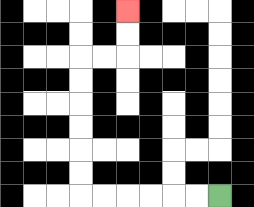{'start': '[9, 8]', 'end': '[5, 0]', 'path_directions': 'L,L,L,L,L,L,U,U,U,U,U,U,R,R,U,U', 'path_coordinates': '[[9, 8], [8, 8], [7, 8], [6, 8], [5, 8], [4, 8], [3, 8], [3, 7], [3, 6], [3, 5], [3, 4], [3, 3], [3, 2], [4, 2], [5, 2], [5, 1], [5, 0]]'}